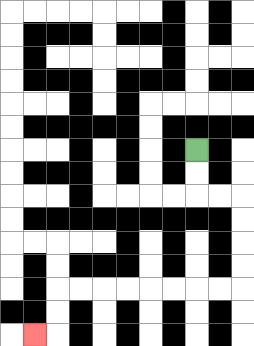{'start': '[8, 6]', 'end': '[1, 14]', 'path_directions': 'D,D,R,R,D,D,D,D,L,L,L,L,L,L,L,L,D,D,L', 'path_coordinates': '[[8, 6], [8, 7], [8, 8], [9, 8], [10, 8], [10, 9], [10, 10], [10, 11], [10, 12], [9, 12], [8, 12], [7, 12], [6, 12], [5, 12], [4, 12], [3, 12], [2, 12], [2, 13], [2, 14], [1, 14]]'}